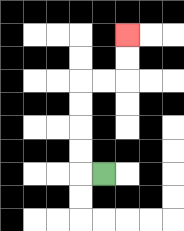{'start': '[4, 7]', 'end': '[5, 1]', 'path_directions': 'L,U,U,U,U,R,R,U,U', 'path_coordinates': '[[4, 7], [3, 7], [3, 6], [3, 5], [3, 4], [3, 3], [4, 3], [5, 3], [5, 2], [5, 1]]'}